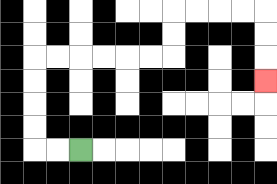{'start': '[3, 6]', 'end': '[11, 3]', 'path_directions': 'L,L,U,U,U,U,R,R,R,R,R,R,U,U,R,R,R,R,D,D,D', 'path_coordinates': '[[3, 6], [2, 6], [1, 6], [1, 5], [1, 4], [1, 3], [1, 2], [2, 2], [3, 2], [4, 2], [5, 2], [6, 2], [7, 2], [7, 1], [7, 0], [8, 0], [9, 0], [10, 0], [11, 0], [11, 1], [11, 2], [11, 3]]'}